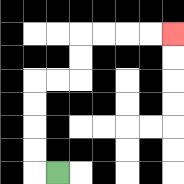{'start': '[2, 7]', 'end': '[7, 1]', 'path_directions': 'L,U,U,U,U,R,R,U,U,R,R,R,R', 'path_coordinates': '[[2, 7], [1, 7], [1, 6], [1, 5], [1, 4], [1, 3], [2, 3], [3, 3], [3, 2], [3, 1], [4, 1], [5, 1], [6, 1], [7, 1]]'}